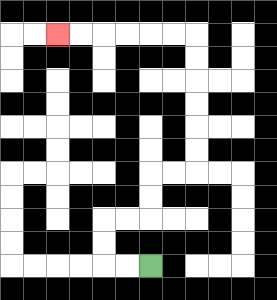{'start': '[6, 11]', 'end': '[2, 1]', 'path_directions': 'L,L,U,U,R,R,U,U,R,R,U,U,U,U,U,U,L,L,L,L,L,L', 'path_coordinates': '[[6, 11], [5, 11], [4, 11], [4, 10], [4, 9], [5, 9], [6, 9], [6, 8], [6, 7], [7, 7], [8, 7], [8, 6], [8, 5], [8, 4], [8, 3], [8, 2], [8, 1], [7, 1], [6, 1], [5, 1], [4, 1], [3, 1], [2, 1]]'}